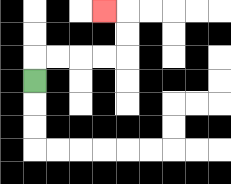{'start': '[1, 3]', 'end': '[4, 0]', 'path_directions': 'U,R,R,R,R,U,U,L', 'path_coordinates': '[[1, 3], [1, 2], [2, 2], [3, 2], [4, 2], [5, 2], [5, 1], [5, 0], [4, 0]]'}